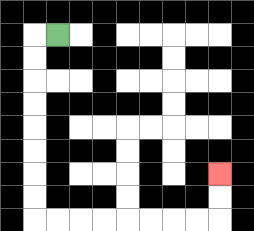{'start': '[2, 1]', 'end': '[9, 7]', 'path_directions': 'L,D,D,D,D,D,D,D,D,R,R,R,R,R,R,R,R,U,U', 'path_coordinates': '[[2, 1], [1, 1], [1, 2], [1, 3], [1, 4], [1, 5], [1, 6], [1, 7], [1, 8], [1, 9], [2, 9], [3, 9], [4, 9], [5, 9], [6, 9], [7, 9], [8, 9], [9, 9], [9, 8], [9, 7]]'}